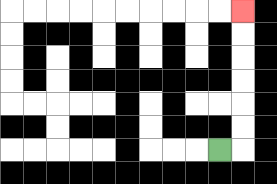{'start': '[9, 6]', 'end': '[10, 0]', 'path_directions': 'R,U,U,U,U,U,U', 'path_coordinates': '[[9, 6], [10, 6], [10, 5], [10, 4], [10, 3], [10, 2], [10, 1], [10, 0]]'}